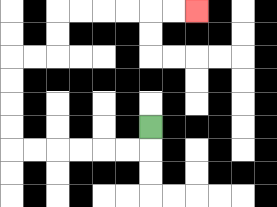{'start': '[6, 5]', 'end': '[8, 0]', 'path_directions': 'D,L,L,L,L,L,L,U,U,U,U,R,R,U,U,R,R,R,R,R,R', 'path_coordinates': '[[6, 5], [6, 6], [5, 6], [4, 6], [3, 6], [2, 6], [1, 6], [0, 6], [0, 5], [0, 4], [0, 3], [0, 2], [1, 2], [2, 2], [2, 1], [2, 0], [3, 0], [4, 0], [5, 0], [6, 0], [7, 0], [8, 0]]'}